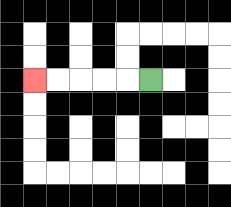{'start': '[6, 3]', 'end': '[1, 3]', 'path_directions': 'L,L,L,L,L', 'path_coordinates': '[[6, 3], [5, 3], [4, 3], [3, 3], [2, 3], [1, 3]]'}